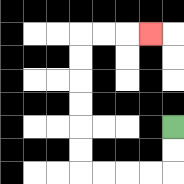{'start': '[7, 5]', 'end': '[6, 1]', 'path_directions': 'D,D,L,L,L,L,U,U,U,U,U,U,R,R,R', 'path_coordinates': '[[7, 5], [7, 6], [7, 7], [6, 7], [5, 7], [4, 7], [3, 7], [3, 6], [3, 5], [3, 4], [3, 3], [3, 2], [3, 1], [4, 1], [5, 1], [6, 1]]'}